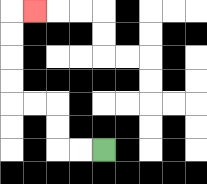{'start': '[4, 6]', 'end': '[1, 0]', 'path_directions': 'L,L,U,U,L,L,U,U,U,U,R', 'path_coordinates': '[[4, 6], [3, 6], [2, 6], [2, 5], [2, 4], [1, 4], [0, 4], [0, 3], [0, 2], [0, 1], [0, 0], [1, 0]]'}